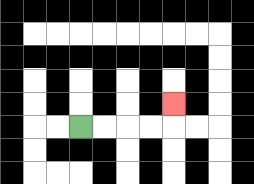{'start': '[3, 5]', 'end': '[7, 4]', 'path_directions': 'R,R,R,R,U', 'path_coordinates': '[[3, 5], [4, 5], [5, 5], [6, 5], [7, 5], [7, 4]]'}